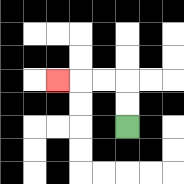{'start': '[5, 5]', 'end': '[2, 3]', 'path_directions': 'U,U,L,L,L', 'path_coordinates': '[[5, 5], [5, 4], [5, 3], [4, 3], [3, 3], [2, 3]]'}